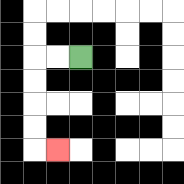{'start': '[3, 2]', 'end': '[2, 6]', 'path_directions': 'L,L,D,D,D,D,R', 'path_coordinates': '[[3, 2], [2, 2], [1, 2], [1, 3], [1, 4], [1, 5], [1, 6], [2, 6]]'}